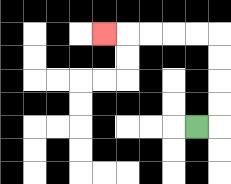{'start': '[8, 5]', 'end': '[4, 1]', 'path_directions': 'R,U,U,U,U,L,L,L,L,L', 'path_coordinates': '[[8, 5], [9, 5], [9, 4], [9, 3], [9, 2], [9, 1], [8, 1], [7, 1], [6, 1], [5, 1], [4, 1]]'}